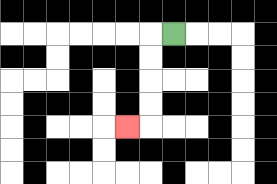{'start': '[7, 1]', 'end': '[5, 5]', 'path_directions': 'L,D,D,D,D,L', 'path_coordinates': '[[7, 1], [6, 1], [6, 2], [6, 3], [6, 4], [6, 5], [5, 5]]'}